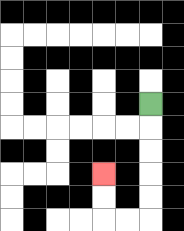{'start': '[6, 4]', 'end': '[4, 7]', 'path_directions': 'D,D,D,D,D,L,L,U,U', 'path_coordinates': '[[6, 4], [6, 5], [6, 6], [6, 7], [6, 8], [6, 9], [5, 9], [4, 9], [4, 8], [4, 7]]'}